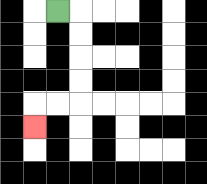{'start': '[2, 0]', 'end': '[1, 5]', 'path_directions': 'R,D,D,D,D,L,L,D', 'path_coordinates': '[[2, 0], [3, 0], [3, 1], [3, 2], [3, 3], [3, 4], [2, 4], [1, 4], [1, 5]]'}